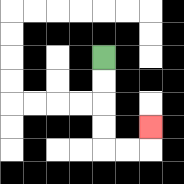{'start': '[4, 2]', 'end': '[6, 5]', 'path_directions': 'D,D,D,D,R,R,U', 'path_coordinates': '[[4, 2], [4, 3], [4, 4], [4, 5], [4, 6], [5, 6], [6, 6], [6, 5]]'}